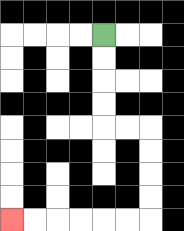{'start': '[4, 1]', 'end': '[0, 9]', 'path_directions': 'D,D,D,D,R,R,D,D,D,D,L,L,L,L,L,L', 'path_coordinates': '[[4, 1], [4, 2], [4, 3], [4, 4], [4, 5], [5, 5], [6, 5], [6, 6], [6, 7], [6, 8], [6, 9], [5, 9], [4, 9], [3, 9], [2, 9], [1, 9], [0, 9]]'}